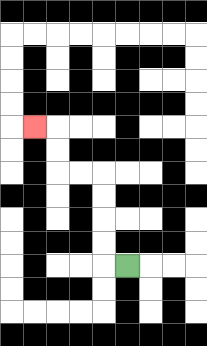{'start': '[5, 11]', 'end': '[1, 5]', 'path_directions': 'L,U,U,U,U,L,L,U,U,L', 'path_coordinates': '[[5, 11], [4, 11], [4, 10], [4, 9], [4, 8], [4, 7], [3, 7], [2, 7], [2, 6], [2, 5], [1, 5]]'}